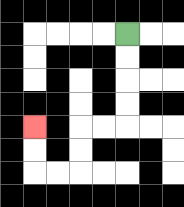{'start': '[5, 1]', 'end': '[1, 5]', 'path_directions': 'D,D,D,D,L,L,D,D,L,L,U,U', 'path_coordinates': '[[5, 1], [5, 2], [5, 3], [5, 4], [5, 5], [4, 5], [3, 5], [3, 6], [3, 7], [2, 7], [1, 7], [1, 6], [1, 5]]'}